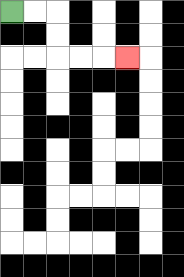{'start': '[0, 0]', 'end': '[5, 2]', 'path_directions': 'R,R,D,D,R,R,R', 'path_coordinates': '[[0, 0], [1, 0], [2, 0], [2, 1], [2, 2], [3, 2], [4, 2], [5, 2]]'}